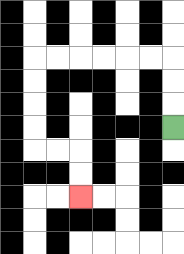{'start': '[7, 5]', 'end': '[3, 8]', 'path_directions': 'U,U,U,L,L,L,L,L,L,D,D,D,D,R,R,D,D', 'path_coordinates': '[[7, 5], [7, 4], [7, 3], [7, 2], [6, 2], [5, 2], [4, 2], [3, 2], [2, 2], [1, 2], [1, 3], [1, 4], [1, 5], [1, 6], [2, 6], [3, 6], [3, 7], [3, 8]]'}